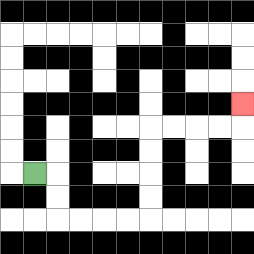{'start': '[1, 7]', 'end': '[10, 4]', 'path_directions': 'R,D,D,R,R,R,R,U,U,U,U,R,R,R,R,U', 'path_coordinates': '[[1, 7], [2, 7], [2, 8], [2, 9], [3, 9], [4, 9], [5, 9], [6, 9], [6, 8], [6, 7], [6, 6], [6, 5], [7, 5], [8, 5], [9, 5], [10, 5], [10, 4]]'}